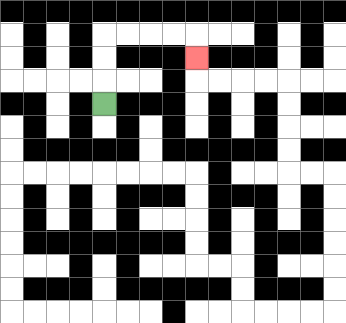{'start': '[4, 4]', 'end': '[8, 2]', 'path_directions': 'U,U,U,R,R,R,R,D', 'path_coordinates': '[[4, 4], [4, 3], [4, 2], [4, 1], [5, 1], [6, 1], [7, 1], [8, 1], [8, 2]]'}